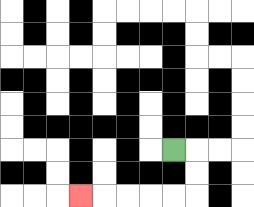{'start': '[7, 6]', 'end': '[3, 8]', 'path_directions': 'R,D,D,L,L,L,L,L', 'path_coordinates': '[[7, 6], [8, 6], [8, 7], [8, 8], [7, 8], [6, 8], [5, 8], [4, 8], [3, 8]]'}